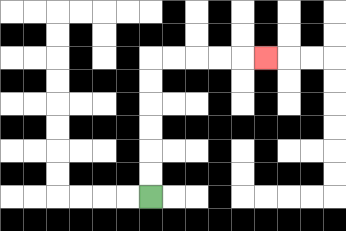{'start': '[6, 8]', 'end': '[11, 2]', 'path_directions': 'U,U,U,U,U,U,R,R,R,R,R', 'path_coordinates': '[[6, 8], [6, 7], [6, 6], [6, 5], [6, 4], [6, 3], [6, 2], [7, 2], [8, 2], [9, 2], [10, 2], [11, 2]]'}